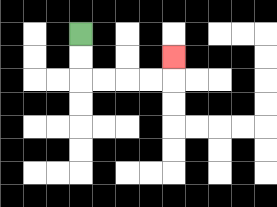{'start': '[3, 1]', 'end': '[7, 2]', 'path_directions': 'D,D,R,R,R,R,U', 'path_coordinates': '[[3, 1], [3, 2], [3, 3], [4, 3], [5, 3], [6, 3], [7, 3], [7, 2]]'}